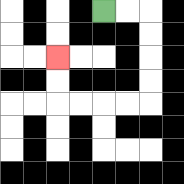{'start': '[4, 0]', 'end': '[2, 2]', 'path_directions': 'R,R,D,D,D,D,L,L,L,L,U,U', 'path_coordinates': '[[4, 0], [5, 0], [6, 0], [6, 1], [6, 2], [6, 3], [6, 4], [5, 4], [4, 4], [3, 4], [2, 4], [2, 3], [2, 2]]'}